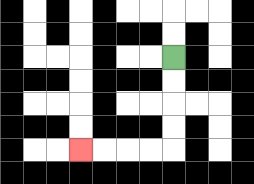{'start': '[7, 2]', 'end': '[3, 6]', 'path_directions': 'D,D,D,D,L,L,L,L', 'path_coordinates': '[[7, 2], [7, 3], [7, 4], [7, 5], [7, 6], [6, 6], [5, 6], [4, 6], [3, 6]]'}